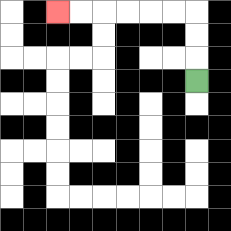{'start': '[8, 3]', 'end': '[2, 0]', 'path_directions': 'U,U,U,L,L,L,L,L,L', 'path_coordinates': '[[8, 3], [8, 2], [8, 1], [8, 0], [7, 0], [6, 0], [5, 0], [4, 0], [3, 0], [2, 0]]'}